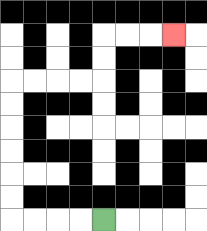{'start': '[4, 9]', 'end': '[7, 1]', 'path_directions': 'L,L,L,L,U,U,U,U,U,U,R,R,R,R,U,U,R,R,R', 'path_coordinates': '[[4, 9], [3, 9], [2, 9], [1, 9], [0, 9], [0, 8], [0, 7], [0, 6], [0, 5], [0, 4], [0, 3], [1, 3], [2, 3], [3, 3], [4, 3], [4, 2], [4, 1], [5, 1], [6, 1], [7, 1]]'}